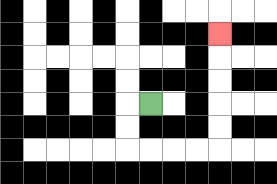{'start': '[6, 4]', 'end': '[9, 1]', 'path_directions': 'L,D,D,R,R,R,R,U,U,U,U,U', 'path_coordinates': '[[6, 4], [5, 4], [5, 5], [5, 6], [6, 6], [7, 6], [8, 6], [9, 6], [9, 5], [9, 4], [9, 3], [9, 2], [9, 1]]'}